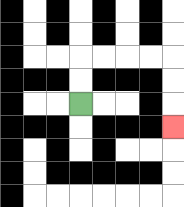{'start': '[3, 4]', 'end': '[7, 5]', 'path_directions': 'U,U,R,R,R,R,D,D,D', 'path_coordinates': '[[3, 4], [3, 3], [3, 2], [4, 2], [5, 2], [6, 2], [7, 2], [7, 3], [7, 4], [7, 5]]'}